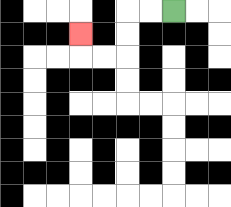{'start': '[7, 0]', 'end': '[3, 1]', 'path_directions': 'L,L,D,D,L,L,U', 'path_coordinates': '[[7, 0], [6, 0], [5, 0], [5, 1], [5, 2], [4, 2], [3, 2], [3, 1]]'}